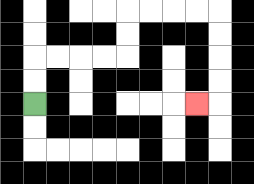{'start': '[1, 4]', 'end': '[8, 4]', 'path_directions': 'U,U,R,R,R,R,U,U,R,R,R,R,D,D,D,D,L', 'path_coordinates': '[[1, 4], [1, 3], [1, 2], [2, 2], [3, 2], [4, 2], [5, 2], [5, 1], [5, 0], [6, 0], [7, 0], [8, 0], [9, 0], [9, 1], [9, 2], [9, 3], [9, 4], [8, 4]]'}